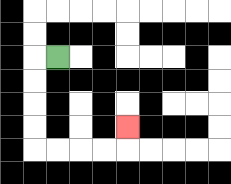{'start': '[2, 2]', 'end': '[5, 5]', 'path_directions': 'L,D,D,D,D,R,R,R,R,U', 'path_coordinates': '[[2, 2], [1, 2], [1, 3], [1, 4], [1, 5], [1, 6], [2, 6], [3, 6], [4, 6], [5, 6], [5, 5]]'}